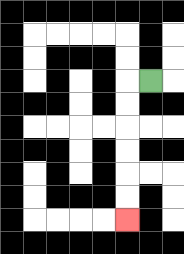{'start': '[6, 3]', 'end': '[5, 9]', 'path_directions': 'L,D,D,D,D,D,D', 'path_coordinates': '[[6, 3], [5, 3], [5, 4], [5, 5], [5, 6], [5, 7], [5, 8], [5, 9]]'}